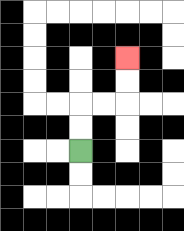{'start': '[3, 6]', 'end': '[5, 2]', 'path_directions': 'U,U,R,R,U,U', 'path_coordinates': '[[3, 6], [3, 5], [3, 4], [4, 4], [5, 4], [5, 3], [5, 2]]'}